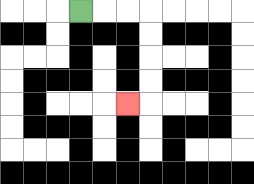{'start': '[3, 0]', 'end': '[5, 4]', 'path_directions': 'R,R,R,D,D,D,D,L', 'path_coordinates': '[[3, 0], [4, 0], [5, 0], [6, 0], [6, 1], [6, 2], [6, 3], [6, 4], [5, 4]]'}